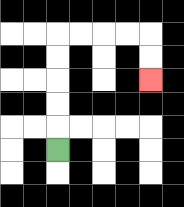{'start': '[2, 6]', 'end': '[6, 3]', 'path_directions': 'U,U,U,U,U,R,R,R,R,D,D', 'path_coordinates': '[[2, 6], [2, 5], [2, 4], [2, 3], [2, 2], [2, 1], [3, 1], [4, 1], [5, 1], [6, 1], [6, 2], [6, 3]]'}